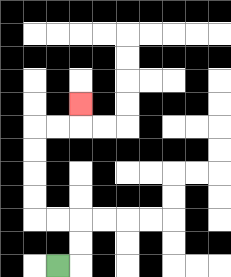{'start': '[2, 11]', 'end': '[3, 4]', 'path_directions': 'R,U,U,L,L,U,U,U,U,R,R,U', 'path_coordinates': '[[2, 11], [3, 11], [3, 10], [3, 9], [2, 9], [1, 9], [1, 8], [1, 7], [1, 6], [1, 5], [2, 5], [3, 5], [3, 4]]'}